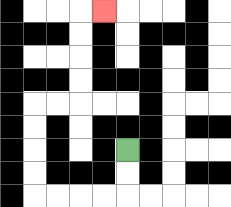{'start': '[5, 6]', 'end': '[4, 0]', 'path_directions': 'D,D,L,L,L,L,U,U,U,U,R,R,U,U,U,U,R', 'path_coordinates': '[[5, 6], [5, 7], [5, 8], [4, 8], [3, 8], [2, 8], [1, 8], [1, 7], [1, 6], [1, 5], [1, 4], [2, 4], [3, 4], [3, 3], [3, 2], [3, 1], [3, 0], [4, 0]]'}